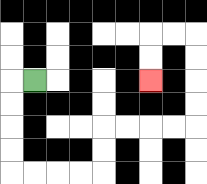{'start': '[1, 3]', 'end': '[6, 3]', 'path_directions': 'L,D,D,D,D,R,R,R,R,U,U,R,R,R,R,U,U,U,U,L,L,D,D', 'path_coordinates': '[[1, 3], [0, 3], [0, 4], [0, 5], [0, 6], [0, 7], [1, 7], [2, 7], [3, 7], [4, 7], [4, 6], [4, 5], [5, 5], [6, 5], [7, 5], [8, 5], [8, 4], [8, 3], [8, 2], [8, 1], [7, 1], [6, 1], [6, 2], [6, 3]]'}